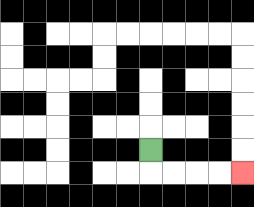{'start': '[6, 6]', 'end': '[10, 7]', 'path_directions': 'D,R,R,R,R', 'path_coordinates': '[[6, 6], [6, 7], [7, 7], [8, 7], [9, 7], [10, 7]]'}